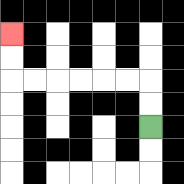{'start': '[6, 5]', 'end': '[0, 1]', 'path_directions': 'U,U,L,L,L,L,L,L,U,U', 'path_coordinates': '[[6, 5], [6, 4], [6, 3], [5, 3], [4, 3], [3, 3], [2, 3], [1, 3], [0, 3], [0, 2], [0, 1]]'}